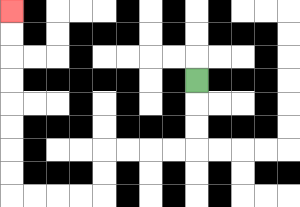{'start': '[8, 3]', 'end': '[0, 0]', 'path_directions': 'D,D,D,L,L,L,L,D,D,L,L,L,L,U,U,U,U,U,U,U,U', 'path_coordinates': '[[8, 3], [8, 4], [8, 5], [8, 6], [7, 6], [6, 6], [5, 6], [4, 6], [4, 7], [4, 8], [3, 8], [2, 8], [1, 8], [0, 8], [0, 7], [0, 6], [0, 5], [0, 4], [0, 3], [0, 2], [0, 1], [0, 0]]'}